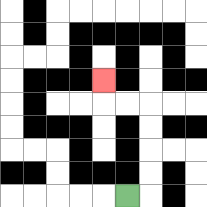{'start': '[5, 8]', 'end': '[4, 3]', 'path_directions': 'R,U,U,U,U,L,L,U', 'path_coordinates': '[[5, 8], [6, 8], [6, 7], [6, 6], [6, 5], [6, 4], [5, 4], [4, 4], [4, 3]]'}